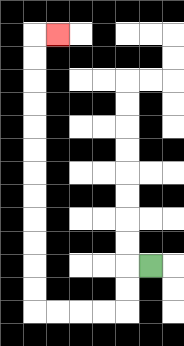{'start': '[6, 11]', 'end': '[2, 1]', 'path_directions': 'L,D,D,L,L,L,L,U,U,U,U,U,U,U,U,U,U,U,U,R', 'path_coordinates': '[[6, 11], [5, 11], [5, 12], [5, 13], [4, 13], [3, 13], [2, 13], [1, 13], [1, 12], [1, 11], [1, 10], [1, 9], [1, 8], [1, 7], [1, 6], [1, 5], [1, 4], [1, 3], [1, 2], [1, 1], [2, 1]]'}